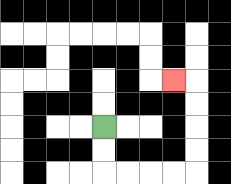{'start': '[4, 5]', 'end': '[7, 3]', 'path_directions': 'D,D,R,R,R,R,U,U,U,U,L', 'path_coordinates': '[[4, 5], [4, 6], [4, 7], [5, 7], [6, 7], [7, 7], [8, 7], [8, 6], [8, 5], [8, 4], [8, 3], [7, 3]]'}